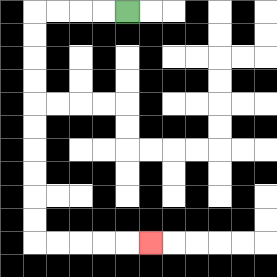{'start': '[5, 0]', 'end': '[6, 10]', 'path_directions': 'L,L,L,L,D,D,D,D,D,D,D,D,D,D,R,R,R,R,R', 'path_coordinates': '[[5, 0], [4, 0], [3, 0], [2, 0], [1, 0], [1, 1], [1, 2], [1, 3], [1, 4], [1, 5], [1, 6], [1, 7], [1, 8], [1, 9], [1, 10], [2, 10], [3, 10], [4, 10], [5, 10], [6, 10]]'}